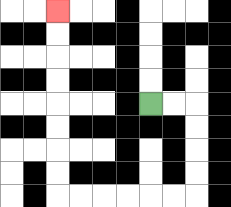{'start': '[6, 4]', 'end': '[2, 0]', 'path_directions': 'R,R,D,D,D,D,L,L,L,L,L,L,U,U,U,U,U,U,U,U', 'path_coordinates': '[[6, 4], [7, 4], [8, 4], [8, 5], [8, 6], [8, 7], [8, 8], [7, 8], [6, 8], [5, 8], [4, 8], [3, 8], [2, 8], [2, 7], [2, 6], [2, 5], [2, 4], [2, 3], [2, 2], [2, 1], [2, 0]]'}